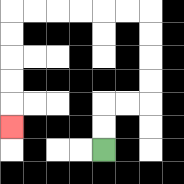{'start': '[4, 6]', 'end': '[0, 5]', 'path_directions': 'U,U,R,R,U,U,U,U,L,L,L,L,L,L,D,D,D,D,D', 'path_coordinates': '[[4, 6], [4, 5], [4, 4], [5, 4], [6, 4], [6, 3], [6, 2], [6, 1], [6, 0], [5, 0], [4, 0], [3, 0], [2, 0], [1, 0], [0, 0], [0, 1], [0, 2], [0, 3], [0, 4], [0, 5]]'}